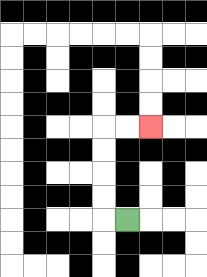{'start': '[5, 9]', 'end': '[6, 5]', 'path_directions': 'L,U,U,U,U,R,R', 'path_coordinates': '[[5, 9], [4, 9], [4, 8], [4, 7], [4, 6], [4, 5], [5, 5], [6, 5]]'}